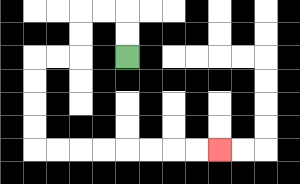{'start': '[5, 2]', 'end': '[9, 6]', 'path_directions': 'U,U,L,L,D,D,L,L,D,D,D,D,R,R,R,R,R,R,R,R', 'path_coordinates': '[[5, 2], [5, 1], [5, 0], [4, 0], [3, 0], [3, 1], [3, 2], [2, 2], [1, 2], [1, 3], [1, 4], [1, 5], [1, 6], [2, 6], [3, 6], [4, 6], [5, 6], [6, 6], [7, 6], [8, 6], [9, 6]]'}